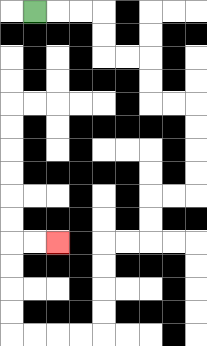{'start': '[1, 0]', 'end': '[2, 10]', 'path_directions': 'R,R,R,D,D,R,R,D,D,R,R,D,D,D,D,L,L,D,D,L,L,D,D,D,D,L,L,L,L,U,U,U,U,R,R', 'path_coordinates': '[[1, 0], [2, 0], [3, 0], [4, 0], [4, 1], [4, 2], [5, 2], [6, 2], [6, 3], [6, 4], [7, 4], [8, 4], [8, 5], [8, 6], [8, 7], [8, 8], [7, 8], [6, 8], [6, 9], [6, 10], [5, 10], [4, 10], [4, 11], [4, 12], [4, 13], [4, 14], [3, 14], [2, 14], [1, 14], [0, 14], [0, 13], [0, 12], [0, 11], [0, 10], [1, 10], [2, 10]]'}